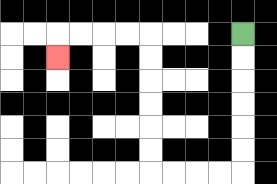{'start': '[10, 1]', 'end': '[2, 2]', 'path_directions': 'D,D,D,D,D,D,L,L,L,L,U,U,U,U,U,U,L,L,L,L,D', 'path_coordinates': '[[10, 1], [10, 2], [10, 3], [10, 4], [10, 5], [10, 6], [10, 7], [9, 7], [8, 7], [7, 7], [6, 7], [6, 6], [6, 5], [6, 4], [6, 3], [6, 2], [6, 1], [5, 1], [4, 1], [3, 1], [2, 1], [2, 2]]'}